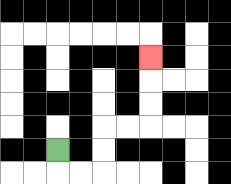{'start': '[2, 6]', 'end': '[6, 2]', 'path_directions': 'D,R,R,U,U,R,R,U,U,U', 'path_coordinates': '[[2, 6], [2, 7], [3, 7], [4, 7], [4, 6], [4, 5], [5, 5], [6, 5], [6, 4], [6, 3], [6, 2]]'}